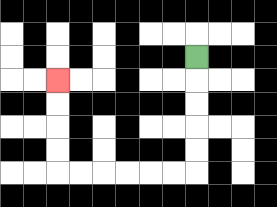{'start': '[8, 2]', 'end': '[2, 3]', 'path_directions': 'D,D,D,D,D,L,L,L,L,L,L,U,U,U,U', 'path_coordinates': '[[8, 2], [8, 3], [8, 4], [8, 5], [8, 6], [8, 7], [7, 7], [6, 7], [5, 7], [4, 7], [3, 7], [2, 7], [2, 6], [2, 5], [2, 4], [2, 3]]'}